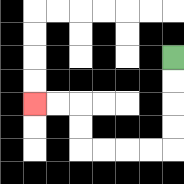{'start': '[7, 2]', 'end': '[1, 4]', 'path_directions': 'D,D,D,D,L,L,L,L,U,U,L,L', 'path_coordinates': '[[7, 2], [7, 3], [7, 4], [7, 5], [7, 6], [6, 6], [5, 6], [4, 6], [3, 6], [3, 5], [3, 4], [2, 4], [1, 4]]'}